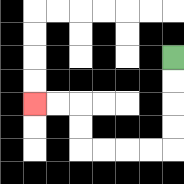{'start': '[7, 2]', 'end': '[1, 4]', 'path_directions': 'D,D,D,D,L,L,L,L,U,U,L,L', 'path_coordinates': '[[7, 2], [7, 3], [7, 4], [7, 5], [7, 6], [6, 6], [5, 6], [4, 6], [3, 6], [3, 5], [3, 4], [2, 4], [1, 4]]'}